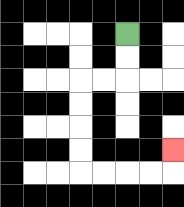{'start': '[5, 1]', 'end': '[7, 6]', 'path_directions': 'D,D,L,L,D,D,D,D,R,R,R,R,U', 'path_coordinates': '[[5, 1], [5, 2], [5, 3], [4, 3], [3, 3], [3, 4], [3, 5], [3, 6], [3, 7], [4, 7], [5, 7], [6, 7], [7, 7], [7, 6]]'}